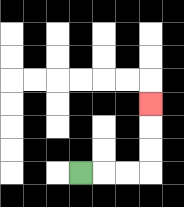{'start': '[3, 7]', 'end': '[6, 4]', 'path_directions': 'R,R,R,U,U,U', 'path_coordinates': '[[3, 7], [4, 7], [5, 7], [6, 7], [6, 6], [6, 5], [6, 4]]'}